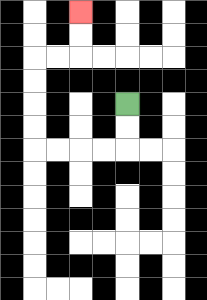{'start': '[5, 4]', 'end': '[3, 0]', 'path_directions': 'D,D,L,L,L,L,U,U,U,U,R,R,U,U', 'path_coordinates': '[[5, 4], [5, 5], [5, 6], [4, 6], [3, 6], [2, 6], [1, 6], [1, 5], [1, 4], [1, 3], [1, 2], [2, 2], [3, 2], [3, 1], [3, 0]]'}